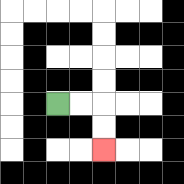{'start': '[2, 4]', 'end': '[4, 6]', 'path_directions': 'R,R,D,D', 'path_coordinates': '[[2, 4], [3, 4], [4, 4], [4, 5], [4, 6]]'}